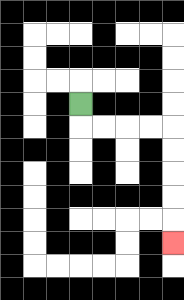{'start': '[3, 4]', 'end': '[7, 10]', 'path_directions': 'D,R,R,R,R,D,D,D,D,D', 'path_coordinates': '[[3, 4], [3, 5], [4, 5], [5, 5], [6, 5], [7, 5], [7, 6], [7, 7], [7, 8], [7, 9], [7, 10]]'}